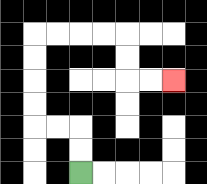{'start': '[3, 7]', 'end': '[7, 3]', 'path_directions': 'U,U,L,L,U,U,U,U,R,R,R,R,D,D,R,R', 'path_coordinates': '[[3, 7], [3, 6], [3, 5], [2, 5], [1, 5], [1, 4], [1, 3], [1, 2], [1, 1], [2, 1], [3, 1], [4, 1], [5, 1], [5, 2], [5, 3], [6, 3], [7, 3]]'}